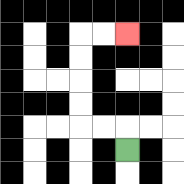{'start': '[5, 6]', 'end': '[5, 1]', 'path_directions': 'U,L,L,U,U,U,U,R,R', 'path_coordinates': '[[5, 6], [5, 5], [4, 5], [3, 5], [3, 4], [3, 3], [3, 2], [3, 1], [4, 1], [5, 1]]'}